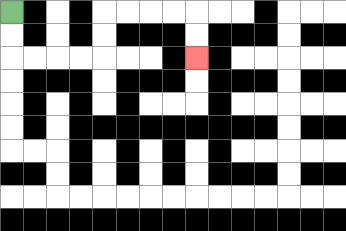{'start': '[0, 0]', 'end': '[8, 2]', 'path_directions': 'D,D,R,R,R,R,U,U,R,R,R,R,D,D', 'path_coordinates': '[[0, 0], [0, 1], [0, 2], [1, 2], [2, 2], [3, 2], [4, 2], [4, 1], [4, 0], [5, 0], [6, 0], [7, 0], [8, 0], [8, 1], [8, 2]]'}